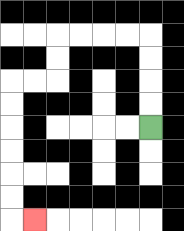{'start': '[6, 5]', 'end': '[1, 9]', 'path_directions': 'U,U,U,U,L,L,L,L,D,D,L,L,D,D,D,D,D,D,R', 'path_coordinates': '[[6, 5], [6, 4], [6, 3], [6, 2], [6, 1], [5, 1], [4, 1], [3, 1], [2, 1], [2, 2], [2, 3], [1, 3], [0, 3], [0, 4], [0, 5], [0, 6], [0, 7], [0, 8], [0, 9], [1, 9]]'}